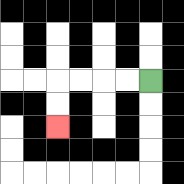{'start': '[6, 3]', 'end': '[2, 5]', 'path_directions': 'L,L,L,L,D,D', 'path_coordinates': '[[6, 3], [5, 3], [4, 3], [3, 3], [2, 3], [2, 4], [2, 5]]'}